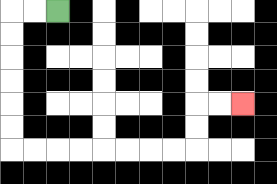{'start': '[2, 0]', 'end': '[10, 4]', 'path_directions': 'L,L,D,D,D,D,D,D,R,R,R,R,R,R,R,R,U,U,R,R', 'path_coordinates': '[[2, 0], [1, 0], [0, 0], [0, 1], [0, 2], [0, 3], [0, 4], [0, 5], [0, 6], [1, 6], [2, 6], [3, 6], [4, 6], [5, 6], [6, 6], [7, 6], [8, 6], [8, 5], [8, 4], [9, 4], [10, 4]]'}